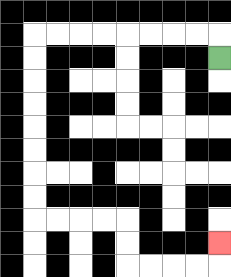{'start': '[9, 2]', 'end': '[9, 10]', 'path_directions': 'U,L,L,L,L,L,L,L,L,D,D,D,D,D,D,D,D,R,R,R,R,D,D,R,R,R,R,U', 'path_coordinates': '[[9, 2], [9, 1], [8, 1], [7, 1], [6, 1], [5, 1], [4, 1], [3, 1], [2, 1], [1, 1], [1, 2], [1, 3], [1, 4], [1, 5], [1, 6], [1, 7], [1, 8], [1, 9], [2, 9], [3, 9], [4, 9], [5, 9], [5, 10], [5, 11], [6, 11], [7, 11], [8, 11], [9, 11], [9, 10]]'}